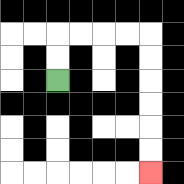{'start': '[2, 3]', 'end': '[6, 7]', 'path_directions': 'U,U,R,R,R,R,D,D,D,D,D,D', 'path_coordinates': '[[2, 3], [2, 2], [2, 1], [3, 1], [4, 1], [5, 1], [6, 1], [6, 2], [6, 3], [6, 4], [6, 5], [6, 6], [6, 7]]'}